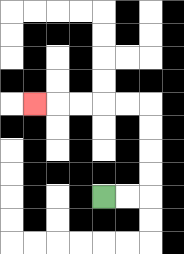{'start': '[4, 8]', 'end': '[1, 4]', 'path_directions': 'R,R,U,U,U,U,L,L,L,L,L', 'path_coordinates': '[[4, 8], [5, 8], [6, 8], [6, 7], [6, 6], [6, 5], [6, 4], [5, 4], [4, 4], [3, 4], [2, 4], [1, 4]]'}